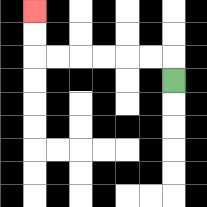{'start': '[7, 3]', 'end': '[1, 0]', 'path_directions': 'U,L,L,L,L,L,L,U,U', 'path_coordinates': '[[7, 3], [7, 2], [6, 2], [5, 2], [4, 2], [3, 2], [2, 2], [1, 2], [1, 1], [1, 0]]'}